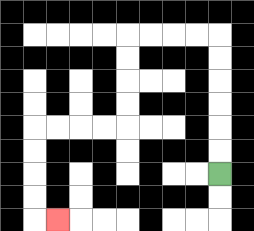{'start': '[9, 7]', 'end': '[2, 9]', 'path_directions': 'U,U,U,U,U,U,L,L,L,L,D,D,D,D,L,L,L,L,D,D,D,D,R', 'path_coordinates': '[[9, 7], [9, 6], [9, 5], [9, 4], [9, 3], [9, 2], [9, 1], [8, 1], [7, 1], [6, 1], [5, 1], [5, 2], [5, 3], [5, 4], [5, 5], [4, 5], [3, 5], [2, 5], [1, 5], [1, 6], [1, 7], [1, 8], [1, 9], [2, 9]]'}